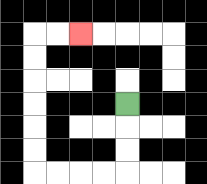{'start': '[5, 4]', 'end': '[3, 1]', 'path_directions': 'D,D,D,L,L,L,L,U,U,U,U,U,U,R,R', 'path_coordinates': '[[5, 4], [5, 5], [5, 6], [5, 7], [4, 7], [3, 7], [2, 7], [1, 7], [1, 6], [1, 5], [1, 4], [1, 3], [1, 2], [1, 1], [2, 1], [3, 1]]'}